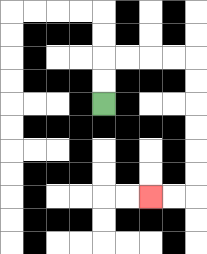{'start': '[4, 4]', 'end': '[6, 8]', 'path_directions': 'U,U,R,R,R,R,D,D,D,D,D,D,L,L', 'path_coordinates': '[[4, 4], [4, 3], [4, 2], [5, 2], [6, 2], [7, 2], [8, 2], [8, 3], [8, 4], [8, 5], [8, 6], [8, 7], [8, 8], [7, 8], [6, 8]]'}